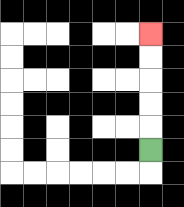{'start': '[6, 6]', 'end': '[6, 1]', 'path_directions': 'U,U,U,U,U', 'path_coordinates': '[[6, 6], [6, 5], [6, 4], [6, 3], [6, 2], [6, 1]]'}